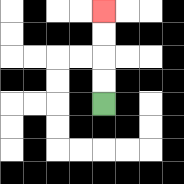{'start': '[4, 4]', 'end': '[4, 0]', 'path_directions': 'U,U,U,U', 'path_coordinates': '[[4, 4], [4, 3], [4, 2], [4, 1], [4, 0]]'}